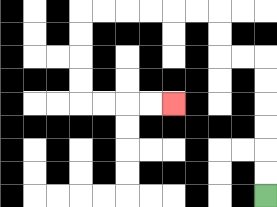{'start': '[11, 8]', 'end': '[7, 4]', 'path_directions': 'U,U,U,U,U,U,L,L,U,U,L,L,L,L,L,L,D,D,D,D,R,R,R,R', 'path_coordinates': '[[11, 8], [11, 7], [11, 6], [11, 5], [11, 4], [11, 3], [11, 2], [10, 2], [9, 2], [9, 1], [9, 0], [8, 0], [7, 0], [6, 0], [5, 0], [4, 0], [3, 0], [3, 1], [3, 2], [3, 3], [3, 4], [4, 4], [5, 4], [6, 4], [7, 4]]'}